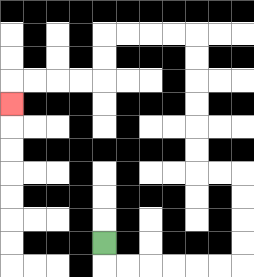{'start': '[4, 10]', 'end': '[0, 4]', 'path_directions': 'D,R,R,R,R,R,R,U,U,U,U,L,L,U,U,U,U,U,U,L,L,L,L,D,D,L,L,L,L,D', 'path_coordinates': '[[4, 10], [4, 11], [5, 11], [6, 11], [7, 11], [8, 11], [9, 11], [10, 11], [10, 10], [10, 9], [10, 8], [10, 7], [9, 7], [8, 7], [8, 6], [8, 5], [8, 4], [8, 3], [8, 2], [8, 1], [7, 1], [6, 1], [5, 1], [4, 1], [4, 2], [4, 3], [3, 3], [2, 3], [1, 3], [0, 3], [0, 4]]'}